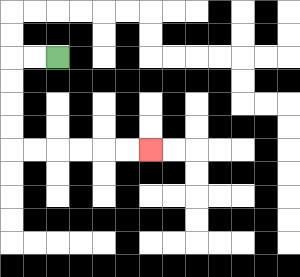{'start': '[2, 2]', 'end': '[6, 6]', 'path_directions': 'L,L,D,D,D,D,R,R,R,R,R,R', 'path_coordinates': '[[2, 2], [1, 2], [0, 2], [0, 3], [0, 4], [0, 5], [0, 6], [1, 6], [2, 6], [3, 6], [4, 6], [5, 6], [6, 6]]'}